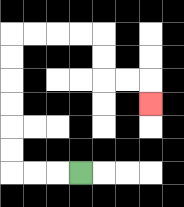{'start': '[3, 7]', 'end': '[6, 4]', 'path_directions': 'L,L,L,U,U,U,U,U,U,R,R,R,R,D,D,R,R,D', 'path_coordinates': '[[3, 7], [2, 7], [1, 7], [0, 7], [0, 6], [0, 5], [0, 4], [0, 3], [0, 2], [0, 1], [1, 1], [2, 1], [3, 1], [4, 1], [4, 2], [4, 3], [5, 3], [6, 3], [6, 4]]'}